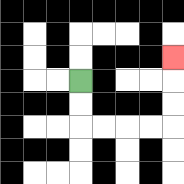{'start': '[3, 3]', 'end': '[7, 2]', 'path_directions': 'D,D,R,R,R,R,U,U,U', 'path_coordinates': '[[3, 3], [3, 4], [3, 5], [4, 5], [5, 5], [6, 5], [7, 5], [7, 4], [7, 3], [7, 2]]'}